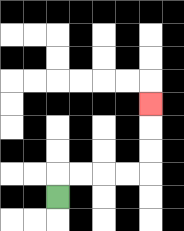{'start': '[2, 8]', 'end': '[6, 4]', 'path_directions': 'U,R,R,R,R,U,U,U', 'path_coordinates': '[[2, 8], [2, 7], [3, 7], [4, 7], [5, 7], [6, 7], [6, 6], [6, 5], [6, 4]]'}